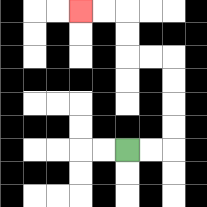{'start': '[5, 6]', 'end': '[3, 0]', 'path_directions': 'R,R,U,U,U,U,L,L,U,U,L,L', 'path_coordinates': '[[5, 6], [6, 6], [7, 6], [7, 5], [7, 4], [7, 3], [7, 2], [6, 2], [5, 2], [5, 1], [5, 0], [4, 0], [3, 0]]'}